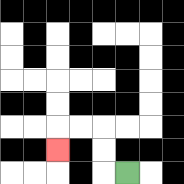{'start': '[5, 7]', 'end': '[2, 6]', 'path_directions': 'L,U,U,L,L,D', 'path_coordinates': '[[5, 7], [4, 7], [4, 6], [4, 5], [3, 5], [2, 5], [2, 6]]'}